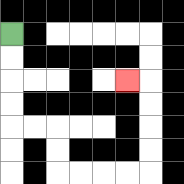{'start': '[0, 1]', 'end': '[5, 3]', 'path_directions': 'D,D,D,D,R,R,D,D,R,R,R,R,U,U,U,U,L', 'path_coordinates': '[[0, 1], [0, 2], [0, 3], [0, 4], [0, 5], [1, 5], [2, 5], [2, 6], [2, 7], [3, 7], [4, 7], [5, 7], [6, 7], [6, 6], [6, 5], [6, 4], [6, 3], [5, 3]]'}